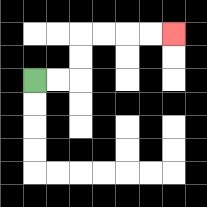{'start': '[1, 3]', 'end': '[7, 1]', 'path_directions': 'R,R,U,U,R,R,R,R', 'path_coordinates': '[[1, 3], [2, 3], [3, 3], [3, 2], [3, 1], [4, 1], [5, 1], [6, 1], [7, 1]]'}